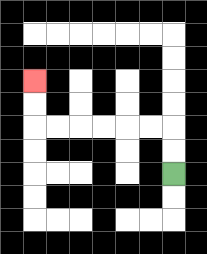{'start': '[7, 7]', 'end': '[1, 3]', 'path_directions': 'U,U,L,L,L,L,L,L,U,U', 'path_coordinates': '[[7, 7], [7, 6], [7, 5], [6, 5], [5, 5], [4, 5], [3, 5], [2, 5], [1, 5], [1, 4], [1, 3]]'}